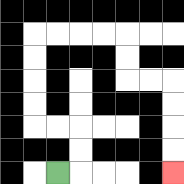{'start': '[2, 7]', 'end': '[7, 7]', 'path_directions': 'R,U,U,L,L,U,U,U,U,R,R,R,R,D,D,R,R,D,D,D,D', 'path_coordinates': '[[2, 7], [3, 7], [3, 6], [3, 5], [2, 5], [1, 5], [1, 4], [1, 3], [1, 2], [1, 1], [2, 1], [3, 1], [4, 1], [5, 1], [5, 2], [5, 3], [6, 3], [7, 3], [7, 4], [7, 5], [7, 6], [7, 7]]'}